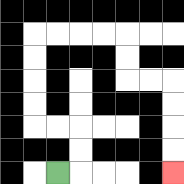{'start': '[2, 7]', 'end': '[7, 7]', 'path_directions': 'R,U,U,L,L,U,U,U,U,R,R,R,R,D,D,R,R,D,D,D,D', 'path_coordinates': '[[2, 7], [3, 7], [3, 6], [3, 5], [2, 5], [1, 5], [1, 4], [1, 3], [1, 2], [1, 1], [2, 1], [3, 1], [4, 1], [5, 1], [5, 2], [5, 3], [6, 3], [7, 3], [7, 4], [7, 5], [7, 6], [7, 7]]'}